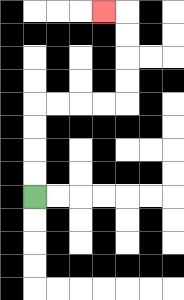{'start': '[1, 8]', 'end': '[4, 0]', 'path_directions': 'U,U,U,U,R,R,R,R,U,U,U,U,L', 'path_coordinates': '[[1, 8], [1, 7], [1, 6], [1, 5], [1, 4], [2, 4], [3, 4], [4, 4], [5, 4], [5, 3], [5, 2], [5, 1], [5, 0], [4, 0]]'}